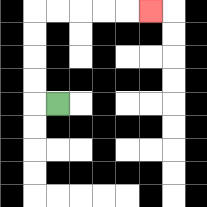{'start': '[2, 4]', 'end': '[6, 0]', 'path_directions': 'L,U,U,U,U,R,R,R,R,R', 'path_coordinates': '[[2, 4], [1, 4], [1, 3], [1, 2], [1, 1], [1, 0], [2, 0], [3, 0], [4, 0], [5, 0], [6, 0]]'}